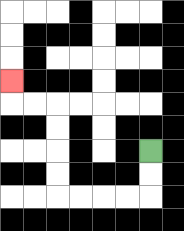{'start': '[6, 6]', 'end': '[0, 3]', 'path_directions': 'D,D,L,L,L,L,U,U,U,U,L,L,U', 'path_coordinates': '[[6, 6], [6, 7], [6, 8], [5, 8], [4, 8], [3, 8], [2, 8], [2, 7], [2, 6], [2, 5], [2, 4], [1, 4], [0, 4], [0, 3]]'}